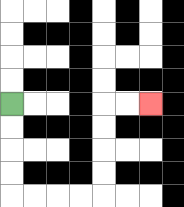{'start': '[0, 4]', 'end': '[6, 4]', 'path_directions': 'D,D,D,D,R,R,R,R,U,U,U,U,R,R', 'path_coordinates': '[[0, 4], [0, 5], [0, 6], [0, 7], [0, 8], [1, 8], [2, 8], [3, 8], [4, 8], [4, 7], [4, 6], [4, 5], [4, 4], [5, 4], [6, 4]]'}